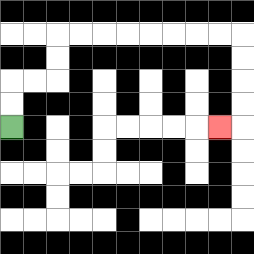{'start': '[0, 5]', 'end': '[9, 5]', 'path_directions': 'U,U,R,R,U,U,R,R,R,R,R,R,R,R,D,D,D,D,L', 'path_coordinates': '[[0, 5], [0, 4], [0, 3], [1, 3], [2, 3], [2, 2], [2, 1], [3, 1], [4, 1], [5, 1], [6, 1], [7, 1], [8, 1], [9, 1], [10, 1], [10, 2], [10, 3], [10, 4], [10, 5], [9, 5]]'}